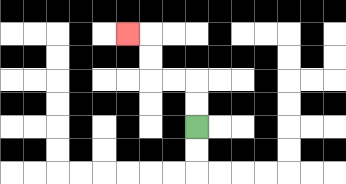{'start': '[8, 5]', 'end': '[5, 1]', 'path_directions': 'U,U,L,L,U,U,L', 'path_coordinates': '[[8, 5], [8, 4], [8, 3], [7, 3], [6, 3], [6, 2], [6, 1], [5, 1]]'}